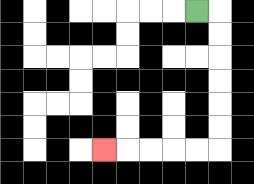{'start': '[8, 0]', 'end': '[4, 6]', 'path_directions': 'R,D,D,D,D,D,D,L,L,L,L,L', 'path_coordinates': '[[8, 0], [9, 0], [9, 1], [9, 2], [9, 3], [9, 4], [9, 5], [9, 6], [8, 6], [7, 6], [6, 6], [5, 6], [4, 6]]'}